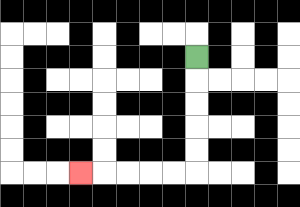{'start': '[8, 2]', 'end': '[3, 7]', 'path_directions': 'D,D,D,D,D,L,L,L,L,L', 'path_coordinates': '[[8, 2], [8, 3], [8, 4], [8, 5], [8, 6], [8, 7], [7, 7], [6, 7], [5, 7], [4, 7], [3, 7]]'}